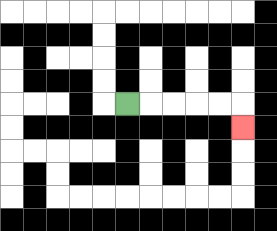{'start': '[5, 4]', 'end': '[10, 5]', 'path_directions': 'R,R,R,R,R,D', 'path_coordinates': '[[5, 4], [6, 4], [7, 4], [8, 4], [9, 4], [10, 4], [10, 5]]'}